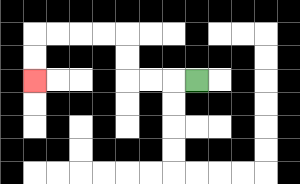{'start': '[8, 3]', 'end': '[1, 3]', 'path_directions': 'L,L,L,U,U,L,L,L,L,D,D', 'path_coordinates': '[[8, 3], [7, 3], [6, 3], [5, 3], [5, 2], [5, 1], [4, 1], [3, 1], [2, 1], [1, 1], [1, 2], [1, 3]]'}